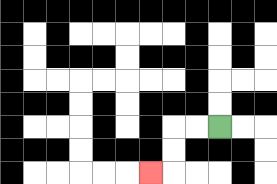{'start': '[9, 5]', 'end': '[6, 7]', 'path_directions': 'L,L,D,D,L', 'path_coordinates': '[[9, 5], [8, 5], [7, 5], [7, 6], [7, 7], [6, 7]]'}